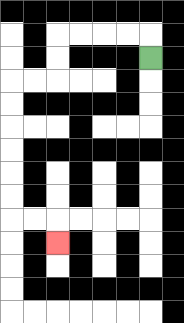{'start': '[6, 2]', 'end': '[2, 10]', 'path_directions': 'U,L,L,L,L,D,D,L,L,D,D,D,D,D,D,R,R,D', 'path_coordinates': '[[6, 2], [6, 1], [5, 1], [4, 1], [3, 1], [2, 1], [2, 2], [2, 3], [1, 3], [0, 3], [0, 4], [0, 5], [0, 6], [0, 7], [0, 8], [0, 9], [1, 9], [2, 9], [2, 10]]'}